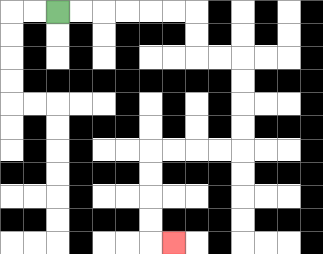{'start': '[2, 0]', 'end': '[7, 10]', 'path_directions': 'R,R,R,R,R,R,D,D,R,R,D,D,D,D,L,L,L,L,D,D,D,D,R', 'path_coordinates': '[[2, 0], [3, 0], [4, 0], [5, 0], [6, 0], [7, 0], [8, 0], [8, 1], [8, 2], [9, 2], [10, 2], [10, 3], [10, 4], [10, 5], [10, 6], [9, 6], [8, 6], [7, 6], [6, 6], [6, 7], [6, 8], [6, 9], [6, 10], [7, 10]]'}